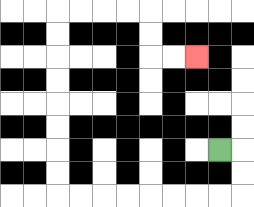{'start': '[9, 6]', 'end': '[8, 2]', 'path_directions': 'R,D,D,L,L,L,L,L,L,L,L,U,U,U,U,U,U,U,U,R,R,R,R,D,D,R,R', 'path_coordinates': '[[9, 6], [10, 6], [10, 7], [10, 8], [9, 8], [8, 8], [7, 8], [6, 8], [5, 8], [4, 8], [3, 8], [2, 8], [2, 7], [2, 6], [2, 5], [2, 4], [2, 3], [2, 2], [2, 1], [2, 0], [3, 0], [4, 0], [5, 0], [6, 0], [6, 1], [6, 2], [7, 2], [8, 2]]'}